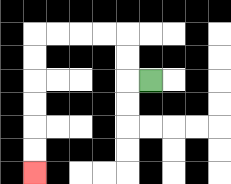{'start': '[6, 3]', 'end': '[1, 7]', 'path_directions': 'L,U,U,L,L,L,L,D,D,D,D,D,D', 'path_coordinates': '[[6, 3], [5, 3], [5, 2], [5, 1], [4, 1], [3, 1], [2, 1], [1, 1], [1, 2], [1, 3], [1, 4], [1, 5], [1, 6], [1, 7]]'}